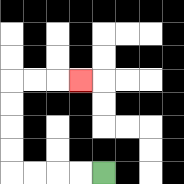{'start': '[4, 7]', 'end': '[3, 3]', 'path_directions': 'L,L,L,L,U,U,U,U,R,R,R', 'path_coordinates': '[[4, 7], [3, 7], [2, 7], [1, 7], [0, 7], [0, 6], [0, 5], [0, 4], [0, 3], [1, 3], [2, 3], [3, 3]]'}